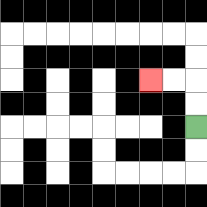{'start': '[8, 5]', 'end': '[6, 3]', 'path_directions': 'U,U,L,L', 'path_coordinates': '[[8, 5], [8, 4], [8, 3], [7, 3], [6, 3]]'}